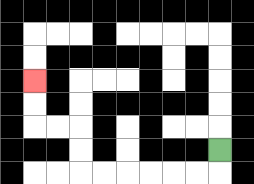{'start': '[9, 6]', 'end': '[1, 3]', 'path_directions': 'D,L,L,L,L,L,L,U,U,L,L,U,U', 'path_coordinates': '[[9, 6], [9, 7], [8, 7], [7, 7], [6, 7], [5, 7], [4, 7], [3, 7], [3, 6], [3, 5], [2, 5], [1, 5], [1, 4], [1, 3]]'}